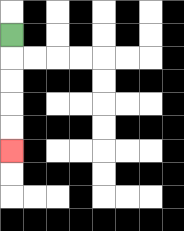{'start': '[0, 1]', 'end': '[0, 6]', 'path_directions': 'D,D,D,D,D', 'path_coordinates': '[[0, 1], [0, 2], [0, 3], [0, 4], [0, 5], [0, 6]]'}